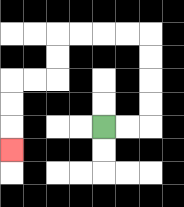{'start': '[4, 5]', 'end': '[0, 6]', 'path_directions': 'R,R,U,U,U,U,L,L,L,L,D,D,L,L,D,D,D', 'path_coordinates': '[[4, 5], [5, 5], [6, 5], [6, 4], [6, 3], [6, 2], [6, 1], [5, 1], [4, 1], [3, 1], [2, 1], [2, 2], [2, 3], [1, 3], [0, 3], [0, 4], [0, 5], [0, 6]]'}